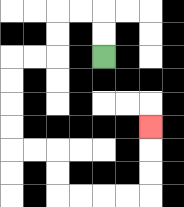{'start': '[4, 2]', 'end': '[6, 5]', 'path_directions': 'U,U,L,L,D,D,L,L,D,D,D,D,R,R,D,D,R,R,R,R,U,U,U', 'path_coordinates': '[[4, 2], [4, 1], [4, 0], [3, 0], [2, 0], [2, 1], [2, 2], [1, 2], [0, 2], [0, 3], [0, 4], [0, 5], [0, 6], [1, 6], [2, 6], [2, 7], [2, 8], [3, 8], [4, 8], [5, 8], [6, 8], [6, 7], [6, 6], [6, 5]]'}